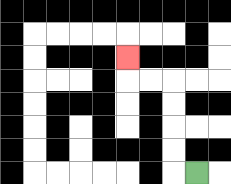{'start': '[8, 7]', 'end': '[5, 2]', 'path_directions': 'L,U,U,U,U,L,L,U', 'path_coordinates': '[[8, 7], [7, 7], [7, 6], [7, 5], [7, 4], [7, 3], [6, 3], [5, 3], [5, 2]]'}